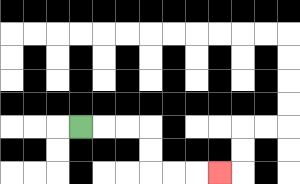{'start': '[3, 5]', 'end': '[9, 7]', 'path_directions': 'R,R,R,D,D,R,R,R', 'path_coordinates': '[[3, 5], [4, 5], [5, 5], [6, 5], [6, 6], [6, 7], [7, 7], [8, 7], [9, 7]]'}